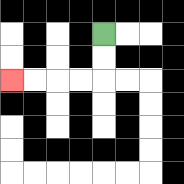{'start': '[4, 1]', 'end': '[0, 3]', 'path_directions': 'D,D,L,L,L,L', 'path_coordinates': '[[4, 1], [4, 2], [4, 3], [3, 3], [2, 3], [1, 3], [0, 3]]'}